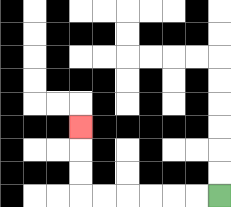{'start': '[9, 8]', 'end': '[3, 5]', 'path_directions': 'L,L,L,L,L,L,U,U,U', 'path_coordinates': '[[9, 8], [8, 8], [7, 8], [6, 8], [5, 8], [4, 8], [3, 8], [3, 7], [3, 6], [3, 5]]'}